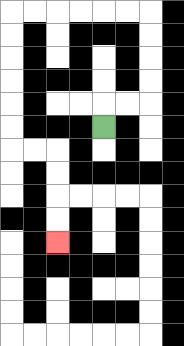{'start': '[4, 5]', 'end': '[2, 10]', 'path_directions': 'U,R,R,U,U,U,U,L,L,L,L,L,L,D,D,D,D,D,D,R,R,D,D,D,D', 'path_coordinates': '[[4, 5], [4, 4], [5, 4], [6, 4], [6, 3], [6, 2], [6, 1], [6, 0], [5, 0], [4, 0], [3, 0], [2, 0], [1, 0], [0, 0], [0, 1], [0, 2], [0, 3], [0, 4], [0, 5], [0, 6], [1, 6], [2, 6], [2, 7], [2, 8], [2, 9], [2, 10]]'}